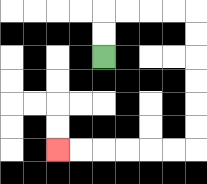{'start': '[4, 2]', 'end': '[2, 6]', 'path_directions': 'U,U,R,R,R,R,D,D,D,D,D,D,L,L,L,L,L,L', 'path_coordinates': '[[4, 2], [4, 1], [4, 0], [5, 0], [6, 0], [7, 0], [8, 0], [8, 1], [8, 2], [8, 3], [8, 4], [8, 5], [8, 6], [7, 6], [6, 6], [5, 6], [4, 6], [3, 6], [2, 6]]'}